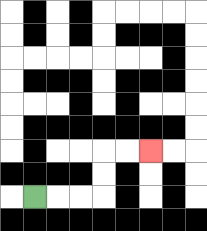{'start': '[1, 8]', 'end': '[6, 6]', 'path_directions': 'R,R,R,U,U,R,R', 'path_coordinates': '[[1, 8], [2, 8], [3, 8], [4, 8], [4, 7], [4, 6], [5, 6], [6, 6]]'}